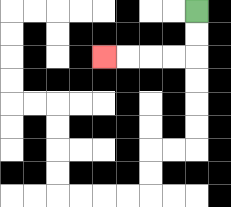{'start': '[8, 0]', 'end': '[4, 2]', 'path_directions': 'D,D,L,L,L,L', 'path_coordinates': '[[8, 0], [8, 1], [8, 2], [7, 2], [6, 2], [5, 2], [4, 2]]'}